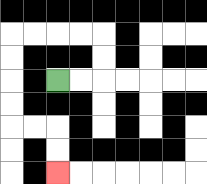{'start': '[2, 3]', 'end': '[2, 7]', 'path_directions': 'R,R,U,U,L,L,L,L,D,D,D,D,R,R,D,D', 'path_coordinates': '[[2, 3], [3, 3], [4, 3], [4, 2], [4, 1], [3, 1], [2, 1], [1, 1], [0, 1], [0, 2], [0, 3], [0, 4], [0, 5], [1, 5], [2, 5], [2, 6], [2, 7]]'}